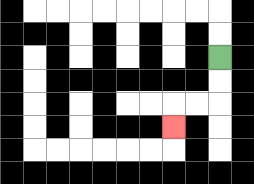{'start': '[9, 2]', 'end': '[7, 5]', 'path_directions': 'D,D,L,L,D', 'path_coordinates': '[[9, 2], [9, 3], [9, 4], [8, 4], [7, 4], [7, 5]]'}